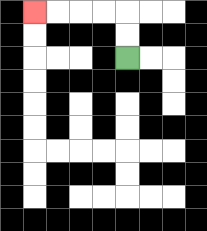{'start': '[5, 2]', 'end': '[1, 0]', 'path_directions': 'U,U,L,L,L,L', 'path_coordinates': '[[5, 2], [5, 1], [5, 0], [4, 0], [3, 0], [2, 0], [1, 0]]'}